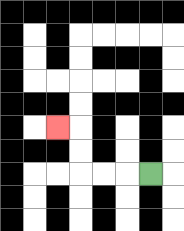{'start': '[6, 7]', 'end': '[2, 5]', 'path_directions': 'L,L,L,U,U,L', 'path_coordinates': '[[6, 7], [5, 7], [4, 7], [3, 7], [3, 6], [3, 5], [2, 5]]'}